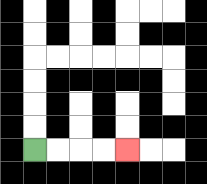{'start': '[1, 6]', 'end': '[5, 6]', 'path_directions': 'R,R,R,R', 'path_coordinates': '[[1, 6], [2, 6], [3, 6], [4, 6], [5, 6]]'}